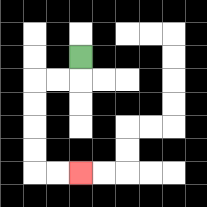{'start': '[3, 2]', 'end': '[3, 7]', 'path_directions': 'D,L,L,D,D,D,D,R,R', 'path_coordinates': '[[3, 2], [3, 3], [2, 3], [1, 3], [1, 4], [1, 5], [1, 6], [1, 7], [2, 7], [3, 7]]'}